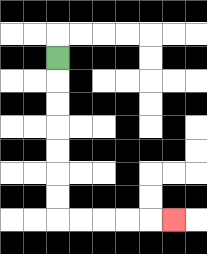{'start': '[2, 2]', 'end': '[7, 9]', 'path_directions': 'D,D,D,D,D,D,D,R,R,R,R,R', 'path_coordinates': '[[2, 2], [2, 3], [2, 4], [2, 5], [2, 6], [2, 7], [2, 8], [2, 9], [3, 9], [4, 9], [5, 9], [6, 9], [7, 9]]'}